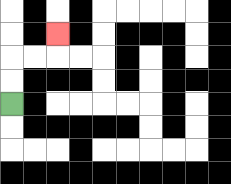{'start': '[0, 4]', 'end': '[2, 1]', 'path_directions': 'U,U,R,R,U', 'path_coordinates': '[[0, 4], [0, 3], [0, 2], [1, 2], [2, 2], [2, 1]]'}